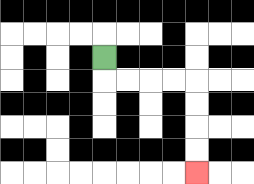{'start': '[4, 2]', 'end': '[8, 7]', 'path_directions': 'D,R,R,R,R,D,D,D,D', 'path_coordinates': '[[4, 2], [4, 3], [5, 3], [6, 3], [7, 3], [8, 3], [8, 4], [8, 5], [8, 6], [8, 7]]'}